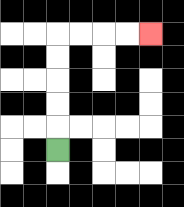{'start': '[2, 6]', 'end': '[6, 1]', 'path_directions': 'U,U,U,U,U,R,R,R,R', 'path_coordinates': '[[2, 6], [2, 5], [2, 4], [2, 3], [2, 2], [2, 1], [3, 1], [4, 1], [5, 1], [6, 1]]'}